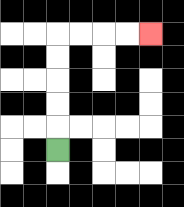{'start': '[2, 6]', 'end': '[6, 1]', 'path_directions': 'U,U,U,U,U,R,R,R,R', 'path_coordinates': '[[2, 6], [2, 5], [2, 4], [2, 3], [2, 2], [2, 1], [3, 1], [4, 1], [5, 1], [6, 1]]'}